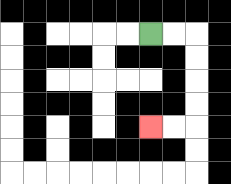{'start': '[6, 1]', 'end': '[6, 5]', 'path_directions': 'R,R,D,D,D,D,L,L', 'path_coordinates': '[[6, 1], [7, 1], [8, 1], [8, 2], [8, 3], [8, 4], [8, 5], [7, 5], [6, 5]]'}